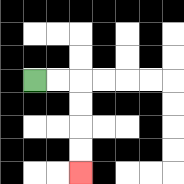{'start': '[1, 3]', 'end': '[3, 7]', 'path_directions': 'R,R,D,D,D,D', 'path_coordinates': '[[1, 3], [2, 3], [3, 3], [3, 4], [3, 5], [3, 6], [3, 7]]'}